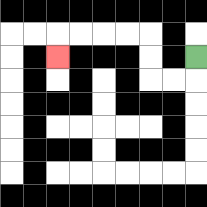{'start': '[8, 2]', 'end': '[2, 2]', 'path_directions': 'D,L,L,U,U,L,L,L,L,D', 'path_coordinates': '[[8, 2], [8, 3], [7, 3], [6, 3], [6, 2], [6, 1], [5, 1], [4, 1], [3, 1], [2, 1], [2, 2]]'}